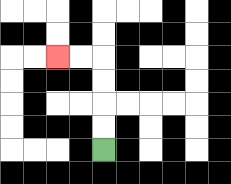{'start': '[4, 6]', 'end': '[2, 2]', 'path_directions': 'U,U,U,U,L,L', 'path_coordinates': '[[4, 6], [4, 5], [4, 4], [4, 3], [4, 2], [3, 2], [2, 2]]'}